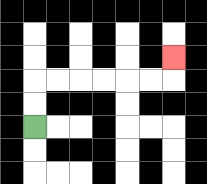{'start': '[1, 5]', 'end': '[7, 2]', 'path_directions': 'U,U,R,R,R,R,R,R,U', 'path_coordinates': '[[1, 5], [1, 4], [1, 3], [2, 3], [3, 3], [4, 3], [5, 3], [6, 3], [7, 3], [7, 2]]'}